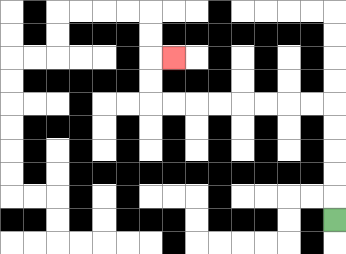{'start': '[14, 9]', 'end': '[7, 2]', 'path_directions': 'U,U,U,U,U,L,L,L,L,L,L,L,L,U,U,R', 'path_coordinates': '[[14, 9], [14, 8], [14, 7], [14, 6], [14, 5], [14, 4], [13, 4], [12, 4], [11, 4], [10, 4], [9, 4], [8, 4], [7, 4], [6, 4], [6, 3], [6, 2], [7, 2]]'}